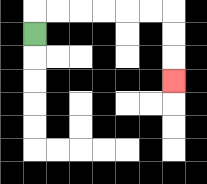{'start': '[1, 1]', 'end': '[7, 3]', 'path_directions': 'U,R,R,R,R,R,R,D,D,D', 'path_coordinates': '[[1, 1], [1, 0], [2, 0], [3, 0], [4, 0], [5, 0], [6, 0], [7, 0], [7, 1], [7, 2], [7, 3]]'}